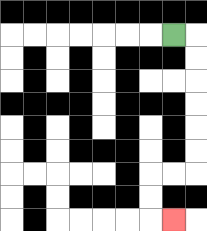{'start': '[7, 1]', 'end': '[7, 9]', 'path_directions': 'R,D,D,D,D,D,D,L,L,D,D,R', 'path_coordinates': '[[7, 1], [8, 1], [8, 2], [8, 3], [8, 4], [8, 5], [8, 6], [8, 7], [7, 7], [6, 7], [6, 8], [6, 9], [7, 9]]'}